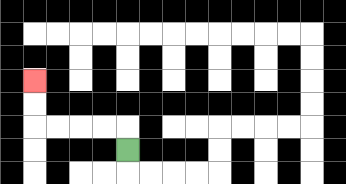{'start': '[5, 6]', 'end': '[1, 3]', 'path_directions': 'U,L,L,L,L,U,U', 'path_coordinates': '[[5, 6], [5, 5], [4, 5], [3, 5], [2, 5], [1, 5], [1, 4], [1, 3]]'}